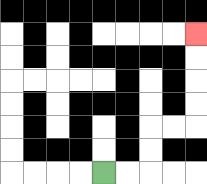{'start': '[4, 7]', 'end': '[8, 1]', 'path_directions': 'R,R,U,U,R,R,U,U,U,U', 'path_coordinates': '[[4, 7], [5, 7], [6, 7], [6, 6], [6, 5], [7, 5], [8, 5], [8, 4], [8, 3], [8, 2], [8, 1]]'}